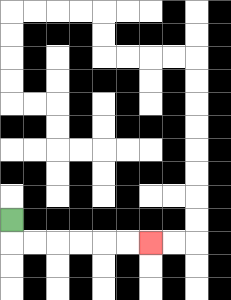{'start': '[0, 9]', 'end': '[6, 10]', 'path_directions': 'D,R,R,R,R,R,R', 'path_coordinates': '[[0, 9], [0, 10], [1, 10], [2, 10], [3, 10], [4, 10], [5, 10], [6, 10]]'}